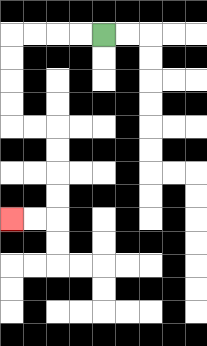{'start': '[4, 1]', 'end': '[0, 9]', 'path_directions': 'L,L,L,L,D,D,D,D,R,R,D,D,D,D,L,L', 'path_coordinates': '[[4, 1], [3, 1], [2, 1], [1, 1], [0, 1], [0, 2], [0, 3], [0, 4], [0, 5], [1, 5], [2, 5], [2, 6], [2, 7], [2, 8], [2, 9], [1, 9], [0, 9]]'}